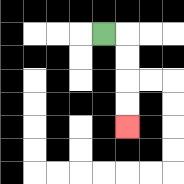{'start': '[4, 1]', 'end': '[5, 5]', 'path_directions': 'R,D,D,D,D', 'path_coordinates': '[[4, 1], [5, 1], [5, 2], [5, 3], [5, 4], [5, 5]]'}